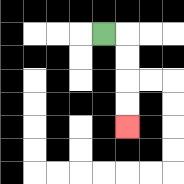{'start': '[4, 1]', 'end': '[5, 5]', 'path_directions': 'R,D,D,D,D', 'path_coordinates': '[[4, 1], [5, 1], [5, 2], [5, 3], [5, 4], [5, 5]]'}